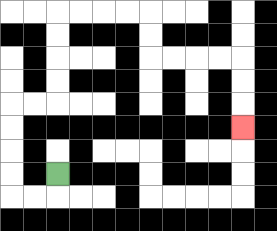{'start': '[2, 7]', 'end': '[10, 5]', 'path_directions': 'D,L,L,U,U,U,U,R,R,U,U,U,U,R,R,R,R,D,D,R,R,R,R,D,D,D', 'path_coordinates': '[[2, 7], [2, 8], [1, 8], [0, 8], [0, 7], [0, 6], [0, 5], [0, 4], [1, 4], [2, 4], [2, 3], [2, 2], [2, 1], [2, 0], [3, 0], [4, 0], [5, 0], [6, 0], [6, 1], [6, 2], [7, 2], [8, 2], [9, 2], [10, 2], [10, 3], [10, 4], [10, 5]]'}